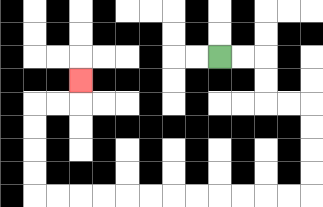{'start': '[9, 2]', 'end': '[3, 3]', 'path_directions': 'R,R,D,D,R,R,D,D,D,D,L,L,L,L,L,L,L,L,L,L,L,L,U,U,U,U,R,R,U', 'path_coordinates': '[[9, 2], [10, 2], [11, 2], [11, 3], [11, 4], [12, 4], [13, 4], [13, 5], [13, 6], [13, 7], [13, 8], [12, 8], [11, 8], [10, 8], [9, 8], [8, 8], [7, 8], [6, 8], [5, 8], [4, 8], [3, 8], [2, 8], [1, 8], [1, 7], [1, 6], [1, 5], [1, 4], [2, 4], [3, 4], [3, 3]]'}